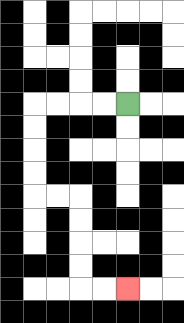{'start': '[5, 4]', 'end': '[5, 12]', 'path_directions': 'L,L,L,L,D,D,D,D,R,R,D,D,D,D,R,R', 'path_coordinates': '[[5, 4], [4, 4], [3, 4], [2, 4], [1, 4], [1, 5], [1, 6], [1, 7], [1, 8], [2, 8], [3, 8], [3, 9], [3, 10], [3, 11], [3, 12], [4, 12], [5, 12]]'}